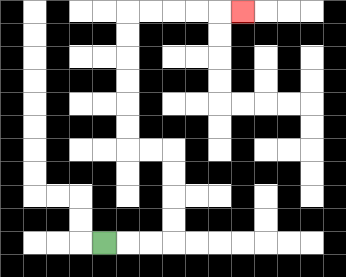{'start': '[4, 10]', 'end': '[10, 0]', 'path_directions': 'R,R,R,U,U,U,U,L,L,U,U,U,U,U,U,R,R,R,R,R', 'path_coordinates': '[[4, 10], [5, 10], [6, 10], [7, 10], [7, 9], [7, 8], [7, 7], [7, 6], [6, 6], [5, 6], [5, 5], [5, 4], [5, 3], [5, 2], [5, 1], [5, 0], [6, 0], [7, 0], [8, 0], [9, 0], [10, 0]]'}